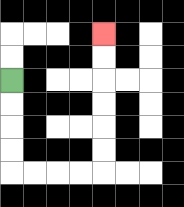{'start': '[0, 3]', 'end': '[4, 1]', 'path_directions': 'D,D,D,D,R,R,R,R,U,U,U,U,U,U', 'path_coordinates': '[[0, 3], [0, 4], [0, 5], [0, 6], [0, 7], [1, 7], [2, 7], [3, 7], [4, 7], [4, 6], [4, 5], [4, 4], [4, 3], [4, 2], [4, 1]]'}